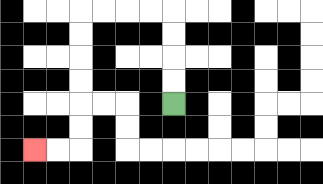{'start': '[7, 4]', 'end': '[1, 6]', 'path_directions': 'U,U,U,U,L,L,L,L,D,D,D,D,D,D,L,L', 'path_coordinates': '[[7, 4], [7, 3], [7, 2], [7, 1], [7, 0], [6, 0], [5, 0], [4, 0], [3, 0], [3, 1], [3, 2], [3, 3], [3, 4], [3, 5], [3, 6], [2, 6], [1, 6]]'}